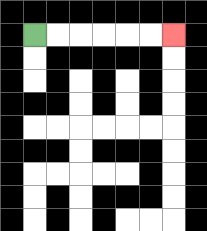{'start': '[1, 1]', 'end': '[7, 1]', 'path_directions': 'R,R,R,R,R,R', 'path_coordinates': '[[1, 1], [2, 1], [3, 1], [4, 1], [5, 1], [6, 1], [7, 1]]'}